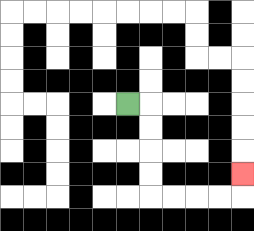{'start': '[5, 4]', 'end': '[10, 7]', 'path_directions': 'R,D,D,D,D,R,R,R,R,U', 'path_coordinates': '[[5, 4], [6, 4], [6, 5], [6, 6], [6, 7], [6, 8], [7, 8], [8, 8], [9, 8], [10, 8], [10, 7]]'}